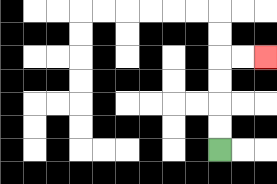{'start': '[9, 6]', 'end': '[11, 2]', 'path_directions': 'U,U,U,U,R,R', 'path_coordinates': '[[9, 6], [9, 5], [9, 4], [9, 3], [9, 2], [10, 2], [11, 2]]'}